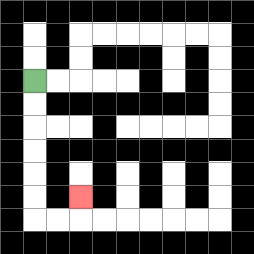{'start': '[1, 3]', 'end': '[3, 8]', 'path_directions': 'D,D,D,D,D,D,R,R,U', 'path_coordinates': '[[1, 3], [1, 4], [1, 5], [1, 6], [1, 7], [1, 8], [1, 9], [2, 9], [3, 9], [3, 8]]'}